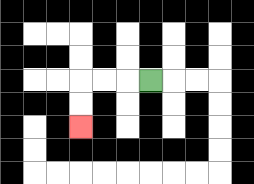{'start': '[6, 3]', 'end': '[3, 5]', 'path_directions': 'L,L,L,D,D', 'path_coordinates': '[[6, 3], [5, 3], [4, 3], [3, 3], [3, 4], [3, 5]]'}